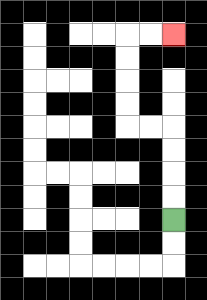{'start': '[7, 9]', 'end': '[7, 1]', 'path_directions': 'U,U,U,U,L,L,U,U,U,U,R,R', 'path_coordinates': '[[7, 9], [7, 8], [7, 7], [7, 6], [7, 5], [6, 5], [5, 5], [5, 4], [5, 3], [5, 2], [5, 1], [6, 1], [7, 1]]'}